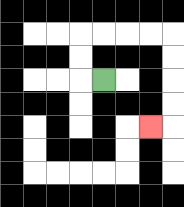{'start': '[4, 3]', 'end': '[6, 5]', 'path_directions': 'L,U,U,R,R,R,R,D,D,D,D,L', 'path_coordinates': '[[4, 3], [3, 3], [3, 2], [3, 1], [4, 1], [5, 1], [6, 1], [7, 1], [7, 2], [7, 3], [7, 4], [7, 5], [6, 5]]'}